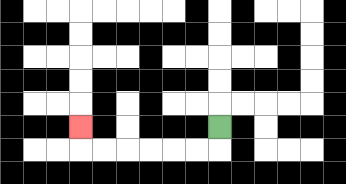{'start': '[9, 5]', 'end': '[3, 5]', 'path_directions': 'D,L,L,L,L,L,L,U', 'path_coordinates': '[[9, 5], [9, 6], [8, 6], [7, 6], [6, 6], [5, 6], [4, 6], [3, 6], [3, 5]]'}